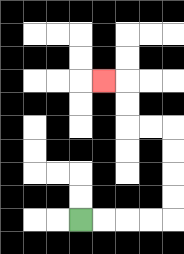{'start': '[3, 9]', 'end': '[4, 3]', 'path_directions': 'R,R,R,R,U,U,U,U,L,L,U,U,L', 'path_coordinates': '[[3, 9], [4, 9], [5, 9], [6, 9], [7, 9], [7, 8], [7, 7], [7, 6], [7, 5], [6, 5], [5, 5], [5, 4], [5, 3], [4, 3]]'}